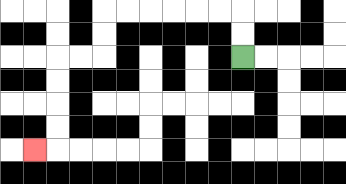{'start': '[10, 2]', 'end': '[1, 6]', 'path_directions': 'U,U,L,L,L,L,L,L,D,D,L,L,D,D,D,D,L', 'path_coordinates': '[[10, 2], [10, 1], [10, 0], [9, 0], [8, 0], [7, 0], [6, 0], [5, 0], [4, 0], [4, 1], [4, 2], [3, 2], [2, 2], [2, 3], [2, 4], [2, 5], [2, 6], [1, 6]]'}